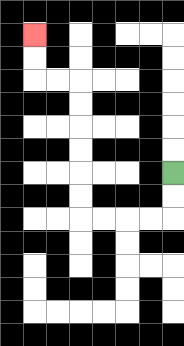{'start': '[7, 7]', 'end': '[1, 1]', 'path_directions': 'D,D,L,L,L,L,U,U,U,U,U,U,L,L,U,U', 'path_coordinates': '[[7, 7], [7, 8], [7, 9], [6, 9], [5, 9], [4, 9], [3, 9], [3, 8], [3, 7], [3, 6], [3, 5], [3, 4], [3, 3], [2, 3], [1, 3], [1, 2], [1, 1]]'}